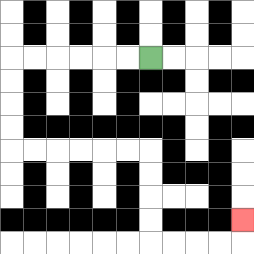{'start': '[6, 2]', 'end': '[10, 9]', 'path_directions': 'L,L,L,L,L,L,D,D,D,D,R,R,R,R,R,R,D,D,D,D,R,R,R,R,U', 'path_coordinates': '[[6, 2], [5, 2], [4, 2], [3, 2], [2, 2], [1, 2], [0, 2], [0, 3], [0, 4], [0, 5], [0, 6], [1, 6], [2, 6], [3, 6], [4, 6], [5, 6], [6, 6], [6, 7], [6, 8], [6, 9], [6, 10], [7, 10], [8, 10], [9, 10], [10, 10], [10, 9]]'}